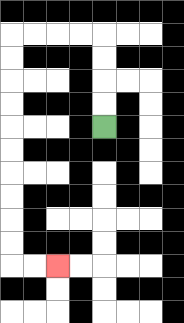{'start': '[4, 5]', 'end': '[2, 11]', 'path_directions': 'U,U,U,U,L,L,L,L,D,D,D,D,D,D,D,D,D,D,R,R', 'path_coordinates': '[[4, 5], [4, 4], [4, 3], [4, 2], [4, 1], [3, 1], [2, 1], [1, 1], [0, 1], [0, 2], [0, 3], [0, 4], [0, 5], [0, 6], [0, 7], [0, 8], [0, 9], [0, 10], [0, 11], [1, 11], [2, 11]]'}